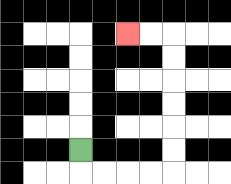{'start': '[3, 6]', 'end': '[5, 1]', 'path_directions': 'D,R,R,R,R,U,U,U,U,U,U,L,L', 'path_coordinates': '[[3, 6], [3, 7], [4, 7], [5, 7], [6, 7], [7, 7], [7, 6], [7, 5], [7, 4], [7, 3], [7, 2], [7, 1], [6, 1], [5, 1]]'}